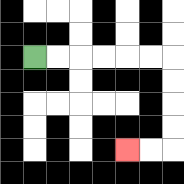{'start': '[1, 2]', 'end': '[5, 6]', 'path_directions': 'R,R,R,R,R,R,D,D,D,D,L,L', 'path_coordinates': '[[1, 2], [2, 2], [3, 2], [4, 2], [5, 2], [6, 2], [7, 2], [7, 3], [7, 4], [7, 5], [7, 6], [6, 6], [5, 6]]'}